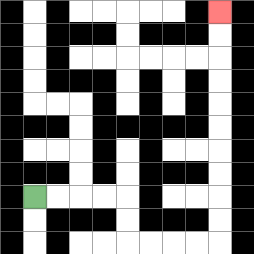{'start': '[1, 8]', 'end': '[9, 0]', 'path_directions': 'R,R,R,R,D,D,R,R,R,R,U,U,U,U,U,U,U,U,U,U', 'path_coordinates': '[[1, 8], [2, 8], [3, 8], [4, 8], [5, 8], [5, 9], [5, 10], [6, 10], [7, 10], [8, 10], [9, 10], [9, 9], [9, 8], [9, 7], [9, 6], [9, 5], [9, 4], [9, 3], [9, 2], [9, 1], [9, 0]]'}